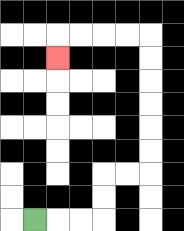{'start': '[1, 9]', 'end': '[2, 2]', 'path_directions': 'R,R,R,U,U,R,R,U,U,U,U,U,U,L,L,L,L,D', 'path_coordinates': '[[1, 9], [2, 9], [3, 9], [4, 9], [4, 8], [4, 7], [5, 7], [6, 7], [6, 6], [6, 5], [6, 4], [6, 3], [6, 2], [6, 1], [5, 1], [4, 1], [3, 1], [2, 1], [2, 2]]'}